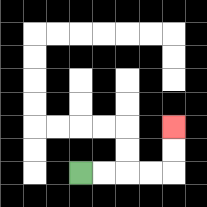{'start': '[3, 7]', 'end': '[7, 5]', 'path_directions': 'R,R,R,R,U,U', 'path_coordinates': '[[3, 7], [4, 7], [5, 7], [6, 7], [7, 7], [7, 6], [7, 5]]'}